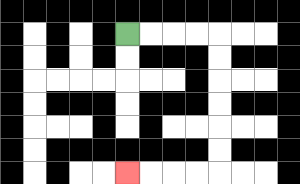{'start': '[5, 1]', 'end': '[5, 7]', 'path_directions': 'R,R,R,R,D,D,D,D,D,D,L,L,L,L', 'path_coordinates': '[[5, 1], [6, 1], [7, 1], [8, 1], [9, 1], [9, 2], [9, 3], [9, 4], [9, 5], [9, 6], [9, 7], [8, 7], [7, 7], [6, 7], [5, 7]]'}